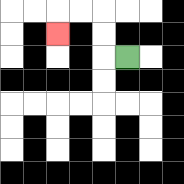{'start': '[5, 2]', 'end': '[2, 1]', 'path_directions': 'L,U,U,L,L,D', 'path_coordinates': '[[5, 2], [4, 2], [4, 1], [4, 0], [3, 0], [2, 0], [2, 1]]'}